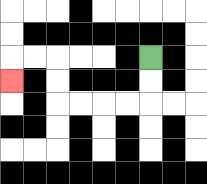{'start': '[6, 2]', 'end': '[0, 3]', 'path_directions': 'D,D,L,L,L,L,U,U,L,L,D', 'path_coordinates': '[[6, 2], [6, 3], [6, 4], [5, 4], [4, 4], [3, 4], [2, 4], [2, 3], [2, 2], [1, 2], [0, 2], [0, 3]]'}